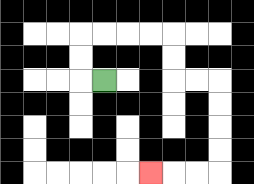{'start': '[4, 3]', 'end': '[6, 7]', 'path_directions': 'L,U,U,R,R,R,R,D,D,R,R,D,D,D,D,L,L,L', 'path_coordinates': '[[4, 3], [3, 3], [3, 2], [3, 1], [4, 1], [5, 1], [6, 1], [7, 1], [7, 2], [7, 3], [8, 3], [9, 3], [9, 4], [9, 5], [9, 6], [9, 7], [8, 7], [7, 7], [6, 7]]'}